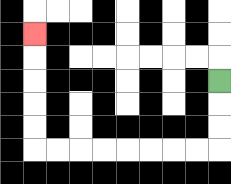{'start': '[9, 3]', 'end': '[1, 1]', 'path_directions': 'D,D,D,L,L,L,L,L,L,L,L,U,U,U,U,U', 'path_coordinates': '[[9, 3], [9, 4], [9, 5], [9, 6], [8, 6], [7, 6], [6, 6], [5, 6], [4, 6], [3, 6], [2, 6], [1, 6], [1, 5], [1, 4], [1, 3], [1, 2], [1, 1]]'}